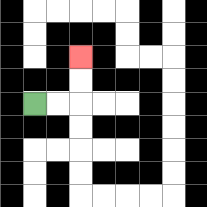{'start': '[1, 4]', 'end': '[3, 2]', 'path_directions': 'R,R,U,U', 'path_coordinates': '[[1, 4], [2, 4], [3, 4], [3, 3], [3, 2]]'}